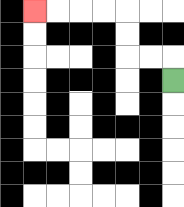{'start': '[7, 3]', 'end': '[1, 0]', 'path_directions': 'U,L,L,U,U,L,L,L,L', 'path_coordinates': '[[7, 3], [7, 2], [6, 2], [5, 2], [5, 1], [5, 0], [4, 0], [3, 0], [2, 0], [1, 0]]'}